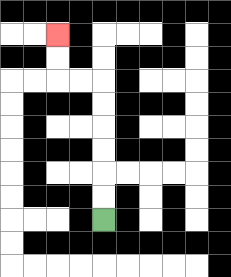{'start': '[4, 9]', 'end': '[2, 1]', 'path_directions': 'U,U,U,U,U,U,L,L,U,U', 'path_coordinates': '[[4, 9], [4, 8], [4, 7], [4, 6], [4, 5], [4, 4], [4, 3], [3, 3], [2, 3], [2, 2], [2, 1]]'}